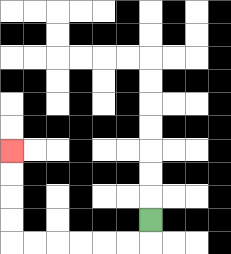{'start': '[6, 9]', 'end': '[0, 6]', 'path_directions': 'D,L,L,L,L,L,L,U,U,U,U', 'path_coordinates': '[[6, 9], [6, 10], [5, 10], [4, 10], [3, 10], [2, 10], [1, 10], [0, 10], [0, 9], [0, 8], [0, 7], [0, 6]]'}